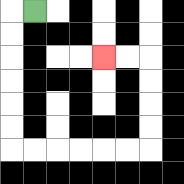{'start': '[1, 0]', 'end': '[4, 2]', 'path_directions': 'L,D,D,D,D,D,D,R,R,R,R,R,R,U,U,U,U,L,L', 'path_coordinates': '[[1, 0], [0, 0], [0, 1], [0, 2], [0, 3], [0, 4], [0, 5], [0, 6], [1, 6], [2, 6], [3, 6], [4, 6], [5, 6], [6, 6], [6, 5], [6, 4], [6, 3], [6, 2], [5, 2], [4, 2]]'}